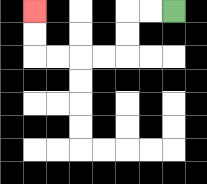{'start': '[7, 0]', 'end': '[1, 0]', 'path_directions': 'L,L,D,D,L,L,L,L,U,U', 'path_coordinates': '[[7, 0], [6, 0], [5, 0], [5, 1], [5, 2], [4, 2], [3, 2], [2, 2], [1, 2], [1, 1], [1, 0]]'}